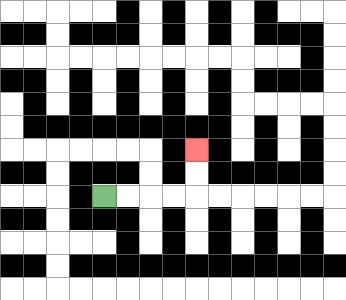{'start': '[4, 8]', 'end': '[8, 6]', 'path_directions': 'R,R,R,R,U,U', 'path_coordinates': '[[4, 8], [5, 8], [6, 8], [7, 8], [8, 8], [8, 7], [8, 6]]'}